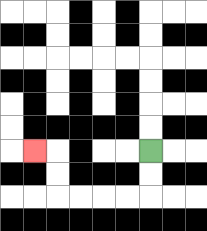{'start': '[6, 6]', 'end': '[1, 6]', 'path_directions': 'D,D,L,L,L,L,U,U,L', 'path_coordinates': '[[6, 6], [6, 7], [6, 8], [5, 8], [4, 8], [3, 8], [2, 8], [2, 7], [2, 6], [1, 6]]'}